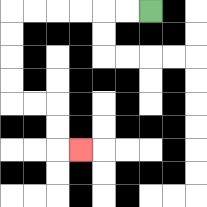{'start': '[6, 0]', 'end': '[3, 6]', 'path_directions': 'L,L,L,L,L,L,D,D,D,D,R,R,D,D,R', 'path_coordinates': '[[6, 0], [5, 0], [4, 0], [3, 0], [2, 0], [1, 0], [0, 0], [0, 1], [0, 2], [0, 3], [0, 4], [1, 4], [2, 4], [2, 5], [2, 6], [3, 6]]'}